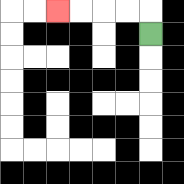{'start': '[6, 1]', 'end': '[2, 0]', 'path_directions': 'U,L,L,L,L', 'path_coordinates': '[[6, 1], [6, 0], [5, 0], [4, 0], [3, 0], [2, 0]]'}